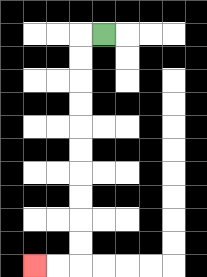{'start': '[4, 1]', 'end': '[1, 11]', 'path_directions': 'L,D,D,D,D,D,D,D,D,D,D,L,L', 'path_coordinates': '[[4, 1], [3, 1], [3, 2], [3, 3], [3, 4], [3, 5], [3, 6], [3, 7], [3, 8], [3, 9], [3, 10], [3, 11], [2, 11], [1, 11]]'}